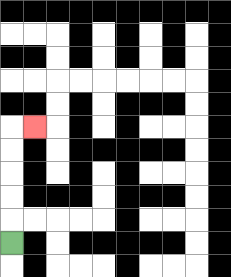{'start': '[0, 10]', 'end': '[1, 5]', 'path_directions': 'U,U,U,U,U,R', 'path_coordinates': '[[0, 10], [0, 9], [0, 8], [0, 7], [0, 6], [0, 5], [1, 5]]'}